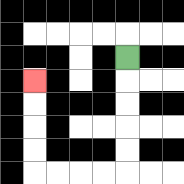{'start': '[5, 2]', 'end': '[1, 3]', 'path_directions': 'D,D,D,D,D,L,L,L,L,U,U,U,U', 'path_coordinates': '[[5, 2], [5, 3], [5, 4], [5, 5], [5, 6], [5, 7], [4, 7], [3, 7], [2, 7], [1, 7], [1, 6], [1, 5], [1, 4], [1, 3]]'}